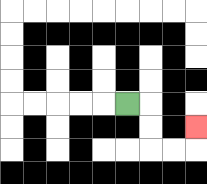{'start': '[5, 4]', 'end': '[8, 5]', 'path_directions': 'R,D,D,R,R,U', 'path_coordinates': '[[5, 4], [6, 4], [6, 5], [6, 6], [7, 6], [8, 6], [8, 5]]'}